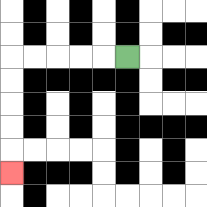{'start': '[5, 2]', 'end': '[0, 7]', 'path_directions': 'L,L,L,L,L,D,D,D,D,D', 'path_coordinates': '[[5, 2], [4, 2], [3, 2], [2, 2], [1, 2], [0, 2], [0, 3], [0, 4], [0, 5], [0, 6], [0, 7]]'}